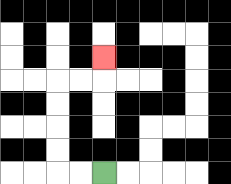{'start': '[4, 7]', 'end': '[4, 2]', 'path_directions': 'L,L,U,U,U,U,R,R,U', 'path_coordinates': '[[4, 7], [3, 7], [2, 7], [2, 6], [2, 5], [2, 4], [2, 3], [3, 3], [4, 3], [4, 2]]'}